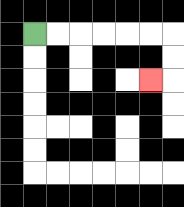{'start': '[1, 1]', 'end': '[6, 3]', 'path_directions': 'R,R,R,R,R,R,D,D,L', 'path_coordinates': '[[1, 1], [2, 1], [3, 1], [4, 1], [5, 1], [6, 1], [7, 1], [7, 2], [7, 3], [6, 3]]'}